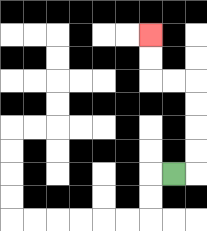{'start': '[7, 7]', 'end': '[6, 1]', 'path_directions': 'R,U,U,U,U,L,L,U,U', 'path_coordinates': '[[7, 7], [8, 7], [8, 6], [8, 5], [8, 4], [8, 3], [7, 3], [6, 3], [6, 2], [6, 1]]'}